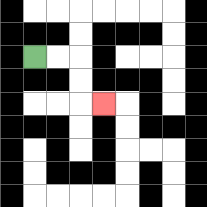{'start': '[1, 2]', 'end': '[4, 4]', 'path_directions': 'R,R,D,D,R', 'path_coordinates': '[[1, 2], [2, 2], [3, 2], [3, 3], [3, 4], [4, 4]]'}